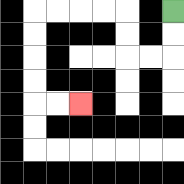{'start': '[7, 0]', 'end': '[3, 4]', 'path_directions': 'D,D,L,L,U,U,L,L,L,L,D,D,D,D,R,R', 'path_coordinates': '[[7, 0], [7, 1], [7, 2], [6, 2], [5, 2], [5, 1], [5, 0], [4, 0], [3, 0], [2, 0], [1, 0], [1, 1], [1, 2], [1, 3], [1, 4], [2, 4], [3, 4]]'}